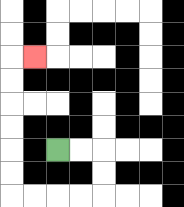{'start': '[2, 6]', 'end': '[1, 2]', 'path_directions': 'R,R,D,D,L,L,L,L,U,U,U,U,U,U,R', 'path_coordinates': '[[2, 6], [3, 6], [4, 6], [4, 7], [4, 8], [3, 8], [2, 8], [1, 8], [0, 8], [0, 7], [0, 6], [0, 5], [0, 4], [0, 3], [0, 2], [1, 2]]'}